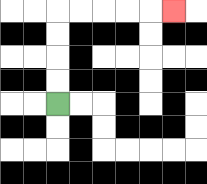{'start': '[2, 4]', 'end': '[7, 0]', 'path_directions': 'U,U,U,U,R,R,R,R,R', 'path_coordinates': '[[2, 4], [2, 3], [2, 2], [2, 1], [2, 0], [3, 0], [4, 0], [5, 0], [6, 0], [7, 0]]'}